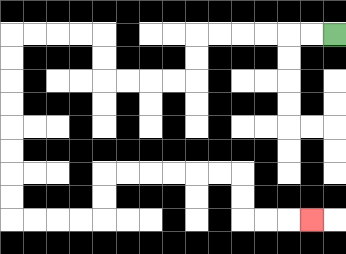{'start': '[14, 1]', 'end': '[13, 9]', 'path_directions': 'L,L,L,L,L,L,D,D,L,L,L,L,U,U,L,L,L,L,D,D,D,D,D,D,D,D,R,R,R,R,U,U,R,R,R,R,R,R,D,D,R,R,R', 'path_coordinates': '[[14, 1], [13, 1], [12, 1], [11, 1], [10, 1], [9, 1], [8, 1], [8, 2], [8, 3], [7, 3], [6, 3], [5, 3], [4, 3], [4, 2], [4, 1], [3, 1], [2, 1], [1, 1], [0, 1], [0, 2], [0, 3], [0, 4], [0, 5], [0, 6], [0, 7], [0, 8], [0, 9], [1, 9], [2, 9], [3, 9], [4, 9], [4, 8], [4, 7], [5, 7], [6, 7], [7, 7], [8, 7], [9, 7], [10, 7], [10, 8], [10, 9], [11, 9], [12, 9], [13, 9]]'}